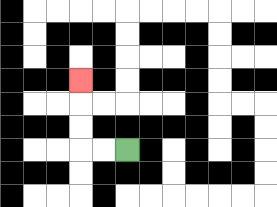{'start': '[5, 6]', 'end': '[3, 3]', 'path_directions': 'L,L,U,U,U', 'path_coordinates': '[[5, 6], [4, 6], [3, 6], [3, 5], [3, 4], [3, 3]]'}